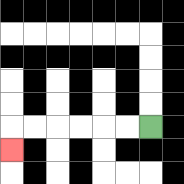{'start': '[6, 5]', 'end': '[0, 6]', 'path_directions': 'L,L,L,L,L,L,D', 'path_coordinates': '[[6, 5], [5, 5], [4, 5], [3, 5], [2, 5], [1, 5], [0, 5], [0, 6]]'}